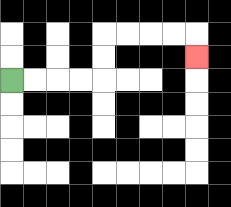{'start': '[0, 3]', 'end': '[8, 2]', 'path_directions': 'R,R,R,R,U,U,R,R,R,R,D', 'path_coordinates': '[[0, 3], [1, 3], [2, 3], [3, 3], [4, 3], [4, 2], [4, 1], [5, 1], [6, 1], [7, 1], [8, 1], [8, 2]]'}